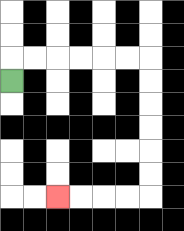{'start': '[0, 3]', 'end': '[2, 8]', 'path_directions': 'U,R,R,R,R,R,R,D,D,D,D,D,D,L,L,L,L', 'path_coordinates': '[[0, 3], [0, 2], [1, 2], [2, 2], [3, 2], [4, 2], [5, 2], [6, 2], [6, 3], [6, 4], [6, 5], [6, 6], [6, 7], [6, 8], [5, 8], [4, 8], [3, 8], [2, 8]]'}